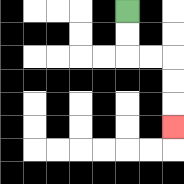{'start': '[5, 0]', 'end': '[7, 5]', 'path_directions': 'D,D,R,R,D,D,D', 'path_coordinates': '[[5, 0], [5, 1], [5, 2], [6, 2], [7, 2], [7, 3], [7, 4], [7, 5]]'}